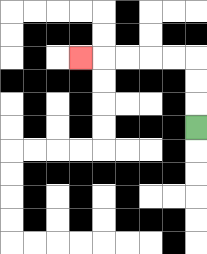{'start': '[8, 5]', 'end': '[3, 2]', 'path_directions': 'U,U,U,L,L,L,L,L', 'path_coordinates': '[[8, 5], [8, 4], [8, 3], [8, 2], [7, 2], [6, 2], [5, 2], [4, 2], [3, 2]]'}